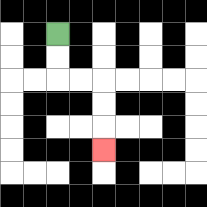{'start': '[2, 1]', 'end': '[4, 6]', 'path_directions': 'D,D,R,R,D,D,D', 'path_coordinates': '[[2, 1], [2, 2], [2, 3], [3, 3], [4, 3], [4, 4], [4, 5], [4, 6]]'}